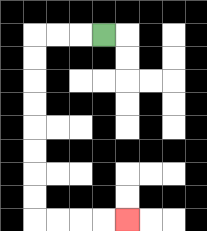{'start': '[4, 1]', 'end': '[5, 9]', 'path_directions': 'L,L,L,D,D,D,D,D,D,D,D,R,R,R,R', 'path_coordinates': '[[4, 1], [3, 1], [2, 1], [1, 1], [1, 2], [1, 3], [1, 4], [1, 5], [1, 6], [1, 7], [1, 8], [1, 9], [2, 9], [3, 9], [4, 9], [5, 9]]'}